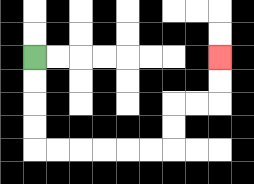{'start': '[1, 2]', 'end': '[9, 2]', 'path_directions': 'D,D,D,D,R,R,R,R,R,R,U,U,R,R,U,U', 'path_coordinates': '[[1, 2], [1, 3], [1, 4], [1, 5], [1, 6], [2, 6], [3, 6], [4, 6], [5, 6], [6, 6], [7, 6], [7, 5], [7, 4], [8, 4], [9, 4], [9, 3], [9, 2]]'}